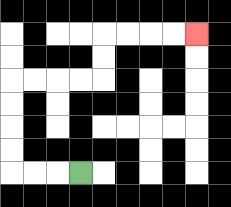{'start': '[3, 7]', 'end': '[8, 1]', 'path_directions': 'L,L,L,U,U,U,U,R,R,R,R,U,U,R,R,R,R', 'path_coordinates': '[[3, 7], [2, 7], [1, 7], [0, 7], [0, 6], [0, 5], [0, 4], [0, 3], [1, 3], [2, 3], [3, 3], [4, 3], [4, 2], [4, 1], [5, 1], [6, 1], [7, 1], [8, 1]]'}